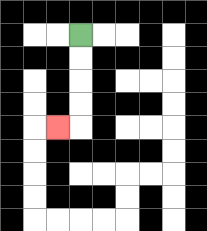{'start': '[3, 1]', 'end': '[2, 5]', 'path_directions': 'D,D,D,D,L', 'path_coordinates': '[[3, 1], [3, 2], [3, 3], [3, 4], [3, 5], [2, 5]]'}